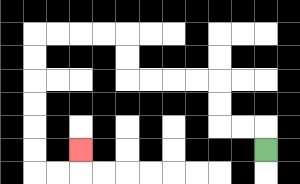{'start': '[11, 6]', 'end': '[3, 6]', 'path_directions': 'U,L,L,U,U,L,L,L,L,U,U,L,L,L,L,D,D,D,D,D,D,R,R,U', 'path_coordinates': '[[11, 6], [11, 5], [10, 5], [9, 5], [9, 4], [9, 3], [8, 3], [7, 3], [6, 3], [5, 3], [5, 2], [5, 1], [4, 1], [3, 1], [2, 1], [1, 1], [1, 2], [1, 3], [1, 4], [1, 5], [1, 6], [1, 7], [2, 7], [3, 7], [3, 6]]'}